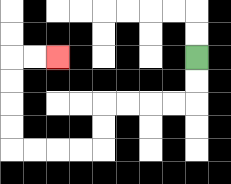{'start': '[8, 2]', 'end': '[2, 2]', 'path_directions': 'D,D,L,L,L,L,D,D,L,L,L,L,U,U,U,U,R,R', 'path_coordinates': '[[8, 2], [8, 3], [8, 4], [7, 4], [6, 4], [5, 4], [4, 4], [4, 5], [4, 6], [3, 6], [2, 6], [1, 6], [0, 6], [0, 5], [0, 4], [0, 3], [0, 2], [1, 2], [2, 2]]'}